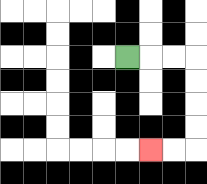{'start': '[5, 2]', 'end': '[6, 6]', 'path_directions': 'R,R,R,D,D,D,D,L,L', 'path_coordinates': '[[5, 2], [6, 2], [7, 2], [8, 2], [8, 3], [8, 4], [8, 5], [8, 6], [7, 6], [6, 6]]'}